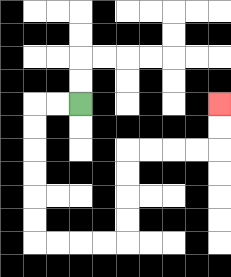{'start': '[3, 4]', 'end': '[9, 4]', 'path_directions': 'L,L,D,D,D,D,D,D,R,R,R,R,U,U,U,U,R,R,R,R,U,U', 'path_coordinates': '[[3, 4], [2, 4], [1, 4], [1, 5], [1, 6], [1, 7], [1, 8], [1, 9], [1, 10], [2, 10], [3, 10], [4, 10], [5, 10], [5, 9], [5, 8], [5, 7], [5, 6], [6, 6], [7, 6], [8, 6], [9, 6], [9, 5], [9, 4]]'}